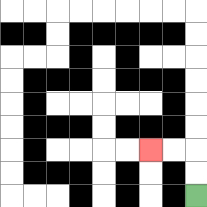{'start': '[8, 8]', 'end': '[6, 6]', 'path_directions': 'U,U,L,L', 'path_coordinates': '[[8, 8], [8, 7], [8, 6], [7, 6], [6, 6]]'}